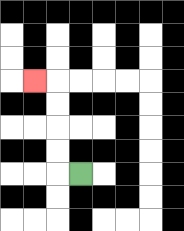{'start': '[3, 7]', 'end': '[1, 3]', 'path_directions': 'L,U,U,U,U,L', 'path_coordinates': '[[3, 7], [2, 7], [2, 6], [2, 5], [2, 4], [2, 3], [1, 3]]'}